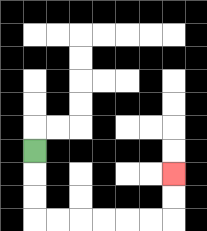{'start': '[1, 6]', 'end': '[7, 7]', 'path_directions': 'D,D,D,R,R,R,R,R,R,U,U', 'path_coordinates': '[[1, 6], [1, 7], [1, 8], [1, 9], [2, 9], [3, 9], [4, 9], [5, 9], [6, 9], [7, 9], [7, 8], [7, 7]]'}